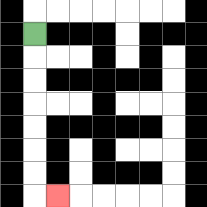{'start': '[1, 1]', 'end': '[2, 8]', 'path_directions': 'D,D,D,D,D,D,D,R', 'path_coordinates': '[[1, 1], [1, 2], [1, 3], [1, 4], [1, 5], [1, 6], [1, 7], [1, 8], [2, 8]]'}